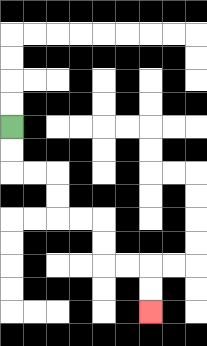{'start': '[0, 5]', 'end': '[6, 13]', 'path_directions': 'D,D,R,R,D,D,R,R,D,D,R,R,D,D', 'path_coordinates': '[[0, 5], [0, 6], [0, 7], [1, 7], [2, 7], [2, 8], [2, 9], [3, 9], [4, 9], [4, 10], [4, 11], [5, 11], [6, 11], [6, 12], [6, 13]]'}